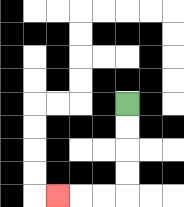{'start': '[5, 4]', 'end': '[2, 8]', 'path_directions': 'D,D,D,D,L,L,L', 'path_coordinates': '[[5, 4], [5, 5], [5, 6], [5, 7], [5, 8], [4, 8], [3, 8], [2, 8]]'}